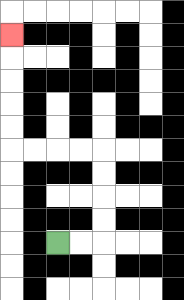{'start': '[2, 10]', 'end': '[0, 1]', 'path_directions': 'R,R,U,U,U,U,L,L,L,L,U,U,U,U,U', 'path_coordinates': '[[2, 10], [3, 10], [4, 10], [4, 9], [4, 8], [4, 7], [4, 6], [3, 6], [2, 6], [1, 6], [0, 6], [0, 5], [0, 4], [0, 3], [0, 2], [0, 1]]'}